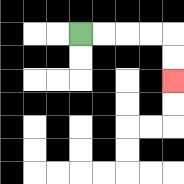{'start': '[3, 1]', 'end': '[7, 3]', 'path_directions': 'R,R,R,R,D,D', 'path_coordinates': '[[3, 1], [4, 1], [5, 1], [6, 1], [7, 1], [7, 2], [7, 3]]'}